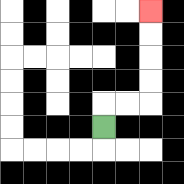{'start': '[4, 5]', 'end': '[6, 0]', 'path_directions': 'U,R,R,U,U,U,U', 'path_coordinates': '[[4, 5], [4, 4], [5, 4], [6, 4], [6, 3], [6, 2], [6, 1], [6, 0]]'}